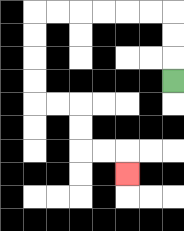{'start': '[7, 3]', 'end': '[5, 7]', 'path_directions': 'U,U,U,L,L,L,L,L,L,D,D,D,D,R,R,D,D,R,R,D', 'path_coordinates': '[[7, 3], [7, 2], [7, 1], [7, 0], [6, 0], [5, 0], [4, 0], [3, 0], [2, 0], [1, 0], [1, 1], [1, 2], [1, 3], [1, 4], [2, 4], [3, 4], [3, 5], [3, 6], [4, 6], [5, 6], [5, 7]]'}